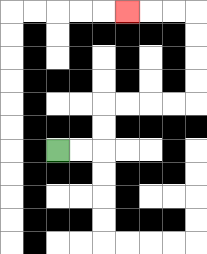{'start': '[2, 6]', 'end': '[5, 0]', 'path_directions': 'R,R,U,U,R,R,R,R,U,U,U,U,L,L,L', 'path_coordinates': '[[2, 6], [3, 6], [4, 6], [4, 5], [4, 4], [5, 4], [6, 4], [7, 4], [8, 4], [8, 3], [8, 2], [8, 1], [8, 0], [7, 0], [6, 0], [5, 0]]'}